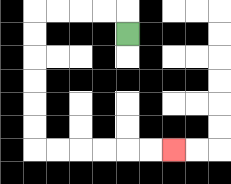{'start': '[5, 1]', 'end': '[7, 6]', 'path_directions': 'U,L,L,L,L,D,D,D,D,D,D,R,R,R,R,R,R', 'path_coordinates': '[[5, 1], [5, 0], [4, 0], [3, 0], [2, 0], [1, 0], [1, 1], [1, 2], [1, 3], [1, 4], [1, 5], [1, 6], [2, 6], [3, 6], [4, 6], [5, 6], [6, 6], [7, 6]]'}